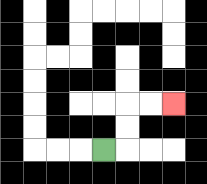{'start': '[4, 6]', 'end': '[7, 4]', 'path_directions': 'R,U,U,R,R', 'path_coordinates': '[[4, 6], [5, 6], [5, 5], [5, 4], [6, 4], [7, 4]]'}